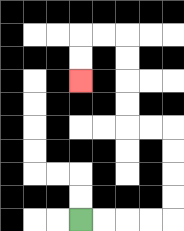{'start': '[3, 9]', 'end': '[3, 3]', 'path_directions': 'R,R,R,R,U,U,U,U,L,L,U,U,U,U,L,L,D,D', 'path_coordinates': '[[3, 9], [4, 9], [5, 9], [6, 9], [7, 9], [7, 8], [7, 7], [7, 6], [7, 5], [6, 5], [5, 5], [5, 4], [5, 3], [5, 2], [5, 1], [4, 1], [3, 1], [3, 2], [3, 3]]'}